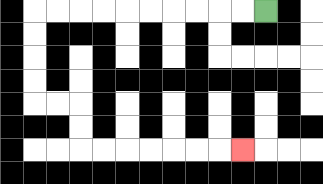{'start': '[11, 0]', 'end': '[10, 6]', 'path_directions': 'L,L,L,L,L,L,L,L,L,L,D,D,D,D,R,R,D,D,R,R,R,R,R,R,R', 'path_coordinates': '[[11, 0], [10, 0], [9, 0], [8, 0], [7, 0], [6, 0], [5, 0], [4, 0], [3, 0], [2, 0], [1, 0], [1, 1], [1, 2], [1, 3], [1, 4], [2, 4], [3, 4], [3, 5], [3, 6], [4, 6], [5, 6], [6, 6], [7, 6], [8, 6], [9, 6], [10, 6]]'}